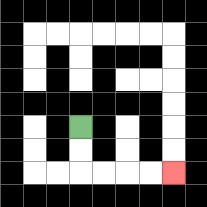{'start': '[3, 5]', 'end': '[7, 7]', 'path_directions': 'D,D,R,R,R,R', 'path_coordinates': '[[3, 5], [3, 6], [3, 7], [4, 7], [5, 7], [6, 7], [7, 7]]'}